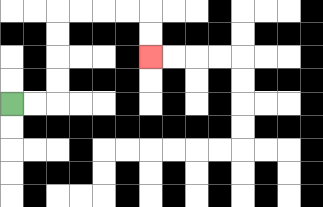{'start': '[0, 4]', 'end': '[6, 2]', 'path_directions': 'R,R,U,U,U,U,R,R,R,R,D,D', 'path_coordinates': '[[0, 4], [1, 4], [2, 4], [2, 3], [2, 2], [2, 1], [2, 0], [3, 0], [4, 0], [5, 0], [6, 0], [6, 1], [6, 2]]'}